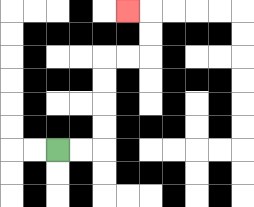{'start': '[2, 6]', 'end': '[5, 0]', 'path_directions': 'R,R,U,U,U,U,R,R,U,U,L', 'path_coordinates': '[[2, 6], [3, 6], [4, 6], [4, 5], [4, 4], [4, 3], [4, 2], [5, 2], [6, 2], [6, 1], [6, 0], [5, 0]]'}